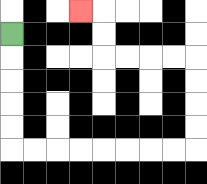{'start': '[0, 1]', 'end': '[3, 0]', 'path_directions': 'D,D,D,D,D,R,R,R,R,R,R,R,R,U,U,U,U,L,L,L,L,U,U,L', 'path_coordinates': '[[0, 1], [0, 2], [0, 3], [0, 4], [0, 5], [0, 6], [1, 6], [2, 6], [3, 6], [4, 6], [5, 6], [6, 6], [7, 6], [8, 6], [8, 5], [8, 4], [8, 3], [8, 2], [7, 2], [6, 2], [5, 2], [4, 2], [4, 1], [4, 0], [3, 0]]'}